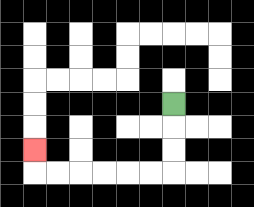{'start': '[7, 4]', 'end': '[1, 6]', 'path_directions': 'D,D,D,L,L,L,L,L,L,U', 'path_coordinates': '[[7, 4], [7, 5], [7, 6], [7, 7], [6, 7], [5, 7], [4, 7], [3, 7], [2, 7], [1, 7], [1, 6]]'}